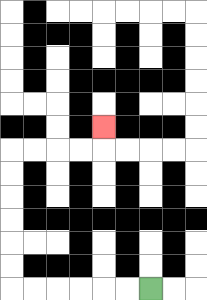{'start': '[6, 12]', 'end': '[4, 5]', 'path_directions': 'L,L,L,L,L,L,U,U,U,U,U,U,R,R,R,R,U', 'path_coordinates': '[[6, 12], [5, 12], [4, 12], [3, 12], [2, 12], [1, 12], [0, 12], [0, 11], [0, 10], [0, 9], [0, 8], [0, 7], [0, 6], [1, 6], [2, 6], [3, 6], [4, 6], [4, 5]]'}